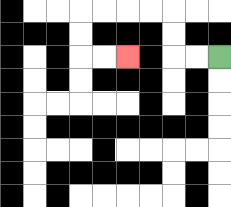{'start': '[9, 2]', 'end': '[5, 2]', 'path_directions': 'L,L,U,U,L,L,L,L,D,D,R,R', 'path_coordinates': '[[9, 2], [8, 2], [7, 2], [7, 1], [7, 0], [6, 0], [5, 0], [4, 0], [3, 0], [3, 1], [3, 2], [4, 2], [5, 2]]'}